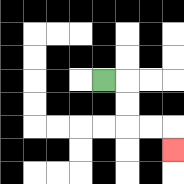{'start': '[4, 3]', 'end': '[7, 6]', 'path_directions': 'R,D,D,R,R,D', 'path_coordinates': '[[4, 3], [5, 3], [5, 4], [5, 5], [6, 5], [7, 5], [7, 6]]'}